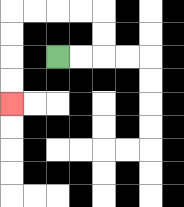{'start': '[2, 2]', 'end': '[0, 4]', 'path_directions': 'R,R,U,U,L,L,L,L,D,D,D,D', 'path_coordinates': '[[2, 2], [3, 2], [4, 2], [4, 1], [4, 0], [3, 0], [2, 0], [1, 0], [0, 0], [0, 1], [0, 2], [0, 3], [0, 4]]'}